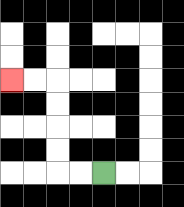{'start': '[4, 7]', 'end': '[0, 3]', 'path_directions': 'L,L,U,U,U,U,L,L', 'path_coordinates': '[[4, 7], [3, 7], [2, 7], [2, 6], [2, 5], [2, 4], [2, 3], [1, 3], [0, 3]]'}